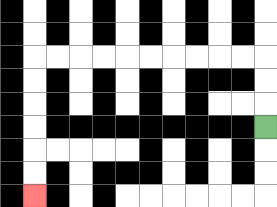{'start': '[11, 5]', 'end': '[1, 8]', 'path_directions': 'U,U,U,L,L,L,L,L,L,L,L,L,L,D,D,D,D,D,D', 'path_coordinates': '[[11, 5], [11, 4], [11, 3], [11, 2], [10, 2], [9, 2], [8, 2], [7, 2], [6, 2], [5, 2], [4, 2], [3, 2], [2, 2], [1, 2], [1, 3], [1, 4], [1, 5], [1, 6], [1, 7], [1, 8]]'}